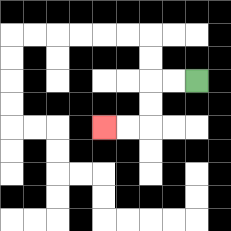{'start': '[8, 3]', 'end': '[4, 5]', 'path_directions': 'L,L,D,D,L,L', 'path_coordinates': '[[8, 3], [7, 3], [6, 3], [6, 4], [6, 5], [5, 5], [4, 5]]'}